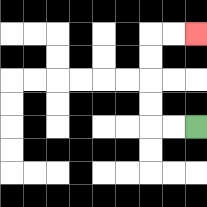{'start': '[8, 5]', 'end': '[8, 1]', 'path_directions': 'L,L,U,U,U,U,R,R', 'path_coordinates': '[[8, 5], [7, 5], [6, 5], [6, 4], [6, 3], [6, 2], [6, 1], [7, 1], [8, 1]]'}